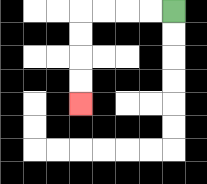{'start': '[7, 0]', 'end': '[3, 4]', 'path_directions': 'L,L,L,L,D,D,D,D', 'path_coordinates': '[[7, 0], [6, 0], [5, 0], [4, 0], [3, 0], [3, 1], [3, 2], [3, 3], [3, 4]]'}